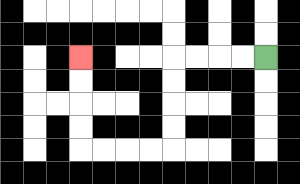{'start': '[11, 2]', 'end': '[3, 2]', 'path_directions': 'L,L,L,L,D,D,D,D,L,L,L,L,U,U,U,U', 'path_coordinates': '[[11, 2], [10, 2], [9, 2], [8, 2], [7, 2], [7, 3], [7, 4], [7, 5], [7, 6], [6, 6], [5, 6], [4, 6], [3, 6], [3, 5], [3, 4], [3, 3], [3, 2]]'}